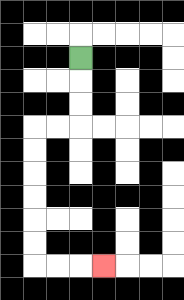{'start': '[3, 2]', 'end': '[4, 11]', 'path_directions': 'D,D,D,L,L,D,D,D,D,D,D,R,R,R', 'path_coordinates': '[[3, 2], [3, 3], [3, 4], [3, 5], [2, 5], [1, 5], [1, 6], [1, 7], [1, 8], [1, 9], [1, 10], [1, 11], [2, 11], [3, 11], [4, 11]]'}